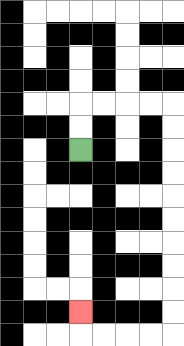{'start': '[3, 6]', 'end': '[3, 13]', 'path_directions': 'U,U,R,R,R,R,D,D,D,D,D,D,D,D,D,D,L,L,L,L,U', 'path_coordinates': '[[3, 6], [3, 5], [3, 4], [4, 4], [5, 4], [6, 4], [7, 4], [7, 5], [7, 6], [7, 7], [7, 8], [7, 9], [7, 10], [7, 11], [7, 12], [7, 13], [7, 14], [6, 14], [5, 14], [4, 14], [3, 14], [3, 13]]'}